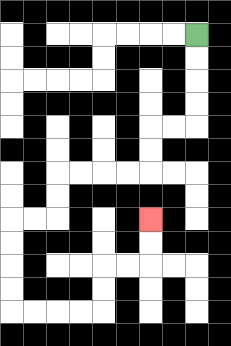{'start': '[8, 1]', 'end': '[6, 9]', 'path_directions': 'D,D,D,D,L,L,D,D,L,L,L,L,D,D,L,L,D,D,D,D,R,R,R,R,U,U,R,R,U,U', 'path_coordinates': '[[8, 1], [8, 2], [8, 3], [8, 4], [8, 5], [7, 5], [6, 5], [6, 6], [6, 7], [5, 7], [4, 7], [3, 7], [2, 7], [2, 8], [2, 9], [1, 9], [0, 9], [0, 10], [0, 11], [0, 12], [0, 13], [1, 13], [2, 13], [3, 13], [4, 13], [4, 12], [4, 11], [5, 11], [6, 11], [6, 10], [6, 9]]'}